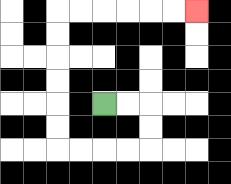{'start': '[4, 4]', 'end': '[8, 0]', 'path_directions': 'R,R,D,D,L,L,L,L,U,U,U,U,U,U,R,R,R,R,R,R', 'path_coordinates': '[[4, 4], [5, 4], [6, 4], [6, 5], [6, 6], [5, 6], [4, 6], [3, 6], [2, 6], [2, 5], [2, 4], [2, 3], [2, 2], [2, 1], [2, 0], [3, 0], [4, 0], [5, 0], [6, 0], [7, 0], [8, 0]]'}